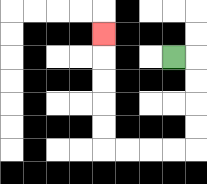{'start': '[7, 2]', 'end': '[4, 1]', 'path_directions': 'R,D,D,D,D,L,L,L,L,U,U,U,U,U', 'path_coordinates': '[[7, 2], [8, 2], [8, 3], [8, 4], [8, 5], [8, 6], [7, 6], [6, 6], [5, 6], [4, 6], [4, 5], [4, 4], [4, 3], [4, 2], [4, 1]]'}